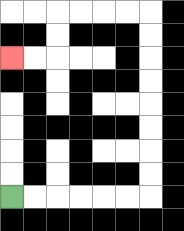{'start': '[0, 8]', 'end': '[0, 2]', 'path_directions': 'R,R,R,R,R,R,U,U,U,U,U,U,U,U,L,L,L,L,D,D,L,L', 'path_coordinates': '[[0, 8], [1, 8], [2, 8], [3, 8], [4, 8], [5, 8], [6, 8], [6, 7], [6, 6], [6, 5], [6, 4], [6, 3], [6, 2], [6, 1], [6, 0], [5, 0], [4, 0], [3, 0], [2, 0], [2, 1], [2, 2], [1, 2], [0, 2]]'}